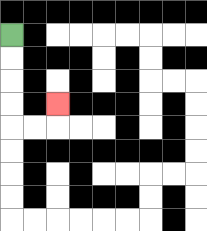{'start': '[0, 1]', 'end': '[2, 4]', 'path_directions': 'D,D,D,D,R,R,U', 'path_coordinates': '[[0, 1], [0, 2], [0, 3], [0, 4], [0, 5], [1, 5], [2, 5], [2, 4]]'}